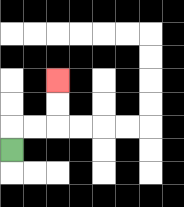{'start': '[0, 6]', 'end': '[2, 3]', 'path_directions': 'U,R,R,U,U', 'path_coordinates': '[[0, 6], [0, 5], [1, 5], [2, 5], [2, 4], [2, 3]]'}